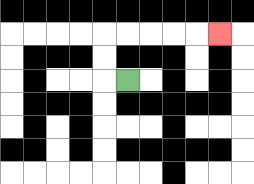{'start': '[5, 3]', 'end': '[9, 1]', 'path_directions': 'L,U,U,R,R,R,R,R', 'path_coordinates': '[[5, 3], [4, 3], [4, 2], [4, 1], [5, 1], [6, 1], [7, 1], [8, 1], [9, 1]]'}